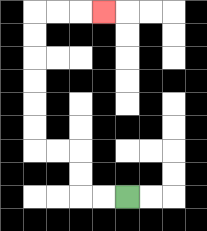{'start': '[5, 8]', 'end': '[4, 0]', 'path_directions': 'L,L,U,U,L,L,U,U,U,U,U,U,R,R,R', 'path_coordinates': '[[5, 8], [4, 8], [3, 8], [3, 7], [3, 6], [2, 6], [1, 6], [1, 5], [1, 4], [1, 3], [1, 2], [1, 1], [1, 0], [2, 0], [3, 0], [4, 0]]'}